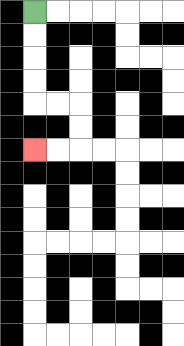{'start': '[1, 0]', 'end': '[1, 6]', 'path_directions': 'D,D,D,D,R,R,D,D,L,L', 'path_coordinates': '[[1, 0], [1, 1], [1, 2], [1, 3], [1, 4], [2, 4], [3, 4], [3, 5], [3, 6], [2, 6], [1, 6]]'}